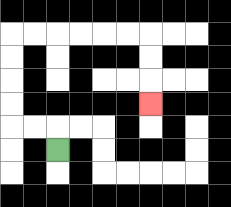{'start': '[2, 6]', 'end': '[6, 4]', 'path_directions': 'U,L,L,U,U,U,U,R,R,R,R,R,R,D,D,D', 'path_coordinates': '[[2, 6], [2, 5], [1, 5], [0, 5], [0, 4], [0, 3], [0, 2], [0, 1], [1, 1], [2, 1], [3, 1], [4, 1], [5, 1], [6, 1], [6, 2], [6, 3], [6, 4]]'}